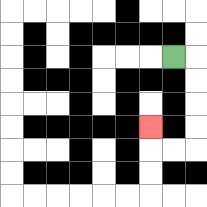{'start': '[7, 2]', 'end': '[6, 5]', 'path_directions': 'R,D,D,D,D,L,L,U', 'path_coordinates': '[[7, 2], [8, 2], [8, 3], [8, 4], [8, 5], [8, 6], [7, 6], [6, 6], [6, 5]]'}